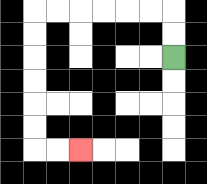{'start': '[7, 2]', 'end': '[3, 6]', 'path_directions': 'U,U,L,L,L,L,L,L,D,D,D,D,D,D,R,R', 'path_coordinates': '[[7, 2], [7, 1], [7, 0], [6, 0], [5, 0], [4, 0], [3, 0], [2, 0], [1, 0], [1, 1], [1, 2], [1, 3], [1, 4], [1, 5], [1, 6], [2, 6], [3, 6]]'}